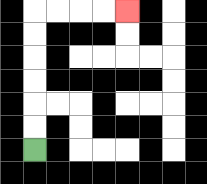{'start': '[1, 6]', 'end': '[5, 0]', 'path_directions': 'U,U,U,U,U,U,R,R,R,R', 'path_coordinates': '[[1, 6], [1, 5], [1, 4], [1, 3], [1, 2], [1, 1], [1, 0], [2, 0], [3, 0], [4, 0], [5, 0]]'}